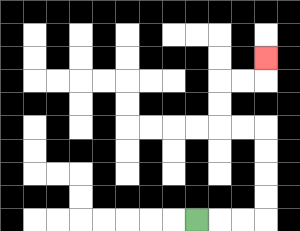{'start': '[8, 9]', 'end': '[11, 2]', 'path_directions': 'R,R,R,U,U,U,U,L,L,U,U,R,R,U', 'path_coordinates': '[[8, 9], [9, 9], [10, 9], [11, 9], [11, 8], [11, 7], [11, 6], [11, 5], [10, 5], [9, 5], [9, 4], [9, 3], [10, 3], [11, 3], [11, 2]]'}